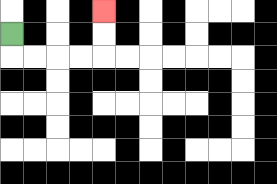{'start': '[0, 1]', 'end': '[4, 0]', 'path_directions': 'D,R,R,R,R,U,U', 'path_coordinates': '[[0, 1], [0, 2], [1, 2], [2, 2], [3, 2], [4, 2], [4, 1], [4, 0]]'}